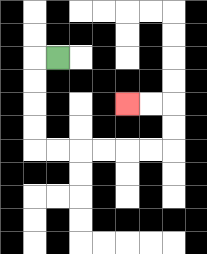{'start': '[2, 2]', 'end': '[5, 4]', 'path_directions': 'L,D,D,D,D,R,R,R,R,R,R,U,U,L,L', 'path_coordinates': '[[2, 2], [1, 2], [1, 3], [1, 4], [1, 5], [1, 6], [2, 6], [3, 6], [4, 6], [5, 6], [6, 6], [7, 6], [7, 5], [7, 4], [6, 4], [5, 4]]'}